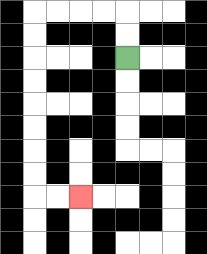{'start': '[5, 2]', 'end': '[3, 8]', 'path_directions': 'U,U,L,L,L,L,D,D,D,D,D,D,D,D,R,R', 'path_coordinates': '[[5, 2], [5, 1], [5, 0], [4, 0], [3, 0], [2, 0], [1, 0], [1, 1], [1, 2], [1, 3], [1, 4], [1, 5], [1, 6], [1, 7], [1, 8], [2, 8], [3, 8]]'}